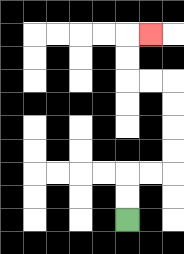{'start': '[5, 9]', 'end': '[6, 1]', 'path_directions': 'U,U,R,R,U,U,U,U,L,L,U,U,R', 'path_coordinates': '[[5, 9], [5, 8], [5, 7], [6, 7], [7, 7], [7, 6], [7, 5], [7, 4], [7, 3], [6, 3], [5, 3], [5, 2], [5, 1], [6, 1]]'}